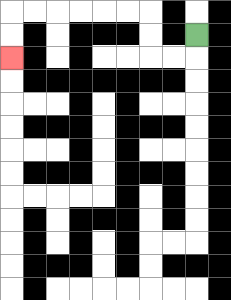{'start': '[8, 1]', 'end': '[0, 2]', 'path_directions': 'D,L,L,U,U,L,L,L,L,L,L,D,D', 'path_coordinates': '[[8, 1], [8, 2], [7, 2], [6, 2], [6, 1], [6, 0], [5, 0], [4, 0], [3, 0], [2, 0], [1, 0], [0, 0], [0, 1], [0, 2]]'}